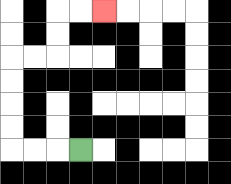{'start': '[3, 6]', 'end': '[4, 0]', 'path_directions': 'L,L,L,U,U,U,U,R,R,U,U,R,R', 'path_coordinates': '[[3, 6], [2, 6], [1, 6], [0, 6], [0, 5], [0, 4], [0, 3], [0, 2], [1, 2], [2, 2], [2, 1], [2, 0], [3, 0], [4, 0]]'}